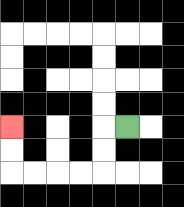{'start': '[5, 5]', 'end': '[0, 5]', 'path_directions': 'L,D,D,L,L,L,L,U,U', 'path_coordinates': '[[5, 5], [4, 5], [4, 6], [4, 7], [3, 7], [2, 7], [1, 7], [0, 7], [0, 6], [0, 5]]'}